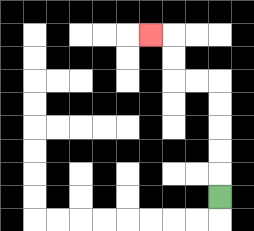{'start': '[9, 8]', 'end': '[6, 1]', 'path_directions': 'U,U,U,U,U,L,L,U,U,L', 'path_coordinates': '[[9, 8], [9, 7], [9, 6], [9, 5], [9, 4], [9, 3], [8, 3], [7, 3], [7, 2], [7, 1], [6, 1]]'}